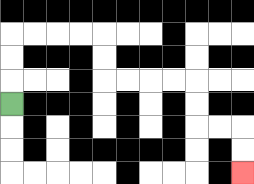{'start': '[0, 4]', 'end': '[10, 7]', 'path_directions': 'U,U,U,R,R,R,R,D,D,R,R,R,R,D,D,R,R,D,D', 'path_coordinates': '[[0, 4], [0, 3], [0, 2], [0, 1], [1, 1], [2, 1], [3, 1], [4, 1], [4, 2], [4, 3], [5, 3], [6, 3], [7, 3], [8, 3], [8, 4], [8, 5], [9, 5], [10, 5], [10, 6], [10, 7]]'}